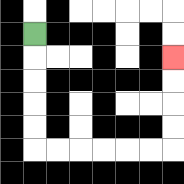{'start': '[1, 1]', 'end': '[7, 2]', 'path_directions': 'D,D,D,D,D,R,R,R,R,R,R,U,U,U,U', 'path_coordinates': '[[1, 1], [1, 2], [1, 3], [1, 4], [1, 5], [1, 6], [2, 6], [3, 6], [4, 6], [5, 6], [6, 6], [7, 6], [7, 5], [7, 4], [7, 3], [7, 2]]'}